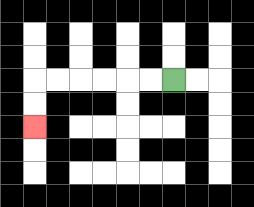{'start': '[7, 3]', 'end': '[1, 5]', 'path_directions': 'L,L,L,L,L,L,D,D', 'path_coordinates': '[[7, 3], [6, 3], [5, 3], [4, 3], [3, 3], [2, 3], [1, 3], [1, 4], [1, 5]]'}